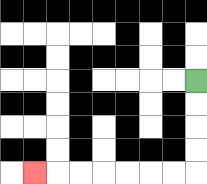{'start': '[8, 3]', 'end': '[1, 7]', 'path_directions': 'D,D,D,D,L,L,L,L,L,L,L', 'path_coordinates': '[[8, 3], [8, 4], [8, 5], [8, 6], [8, 7], [7, 7], [6, 7], [5, 7], [4, 7], [3, 7], [2, 7], [1, 7]]'}